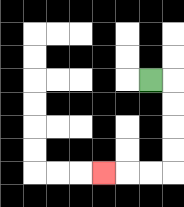{'start': '[6, 3]', 'end': '[4, 7]', 'path_directions': 'R,D,D,D,D,L,L,L', 'path_coordinates': '[[6, 3], [7, 3], [7, 4], [7, 5], [7, 6], [7, 7], [6, 7], [5, 7], [4, 7]]'}